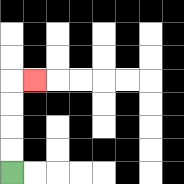{'start': '[0, 7]', 'end': '[1, 3]', 'path_directions': 'U,U,U,U,R', 'path_coordinates': '[[0, 7], [0, 6], [0, 5], [0, 4], [0, 3], [1, 3]]'}